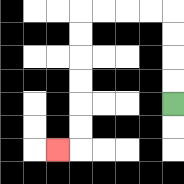{'start': '[7, 4]', 'end': '[2, 6]', 'path_directions': 'U,U,U,U,L,L,L,L,D,D,D,D,D,D,L', 'path_coordinates': '[[7, 4], [7, 3], [7, 2], [7, 1], [7, 0], [6, 0], [5, 0], [4, 0], [3, 0], [3, 1], [3, 2], [3, 3], [3, 4], [3, 5], [3, 6], [2, 6]]'}